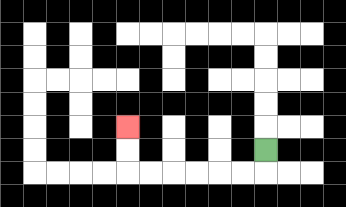{'start': '[11, 6]', 'end': '[5, 5]', 'path_directions': 'D,L,L,L,L,L,L,U,U', 'path_coordinates': '[[11, 6], [11, 7], [10, 7], [9, 7], [8, 7], [7, 7], [6, 7], [5, 7], [5, 6], [5, 5]]'}